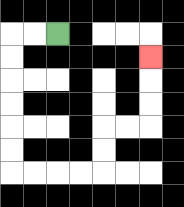{'start': '[2, 1]', 'end': '[6, 2]', 'path_directions': 'L,L,D,D,D,D,D,D,R,R,R,R,U,U,R,R,U,U,U', 'path_coordinates': '[[2, 1], [1, 1], [0, 1], [0, 2], [0, 3], [0, 4], [0, 5], [0, 6], [0, 7], [1, 7], [2, 7], [3, 7], [4, 7], [4, 6], [4, 5], [5, 5], [6, 5], [6, 4], [6, 3], [6, 2]]'}